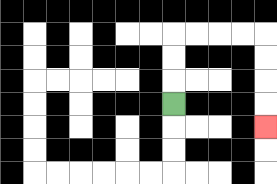{'start': '[7, 4]', 'end': '[11, 5]', 'path_directions': 'U,U,U,R,R,R,R,D,D,D,D', 'path_coordinates': '[[7, 4], [7, 3], [7, 2], [7, 1], [8, 1], [9, 1], [10, 1], [11, 1], [11, 2], [11, 3], [11, 4], [11, 5]]'}